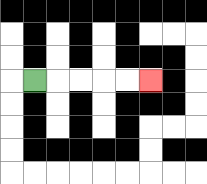{'start': '[1, 3]', 'end': '[6, 3]', 'path_directions': 'R,R,R,R,R', 'path_coordinates': '[[1, 3], [2, 3], [3, 3], [4, 3], [5, 3], [6, 3]]'}